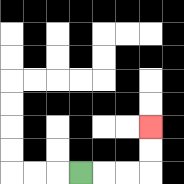{'start': '[3, 7]', 'end': '[6, 5]', 'path_directions': 'R,R,R,U,U', 'path_coordinates': '[[3, 7], [4, 7], [5, 7], [6, 7], [6, 6], [6, 5]]'}